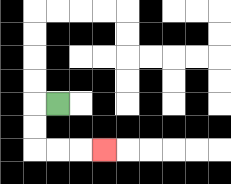{'start': '[2, 4]', 'end': '[4, 6]', 'path_directions': 'L,D,D,R,R,R', 'path_coordinates': '[[2, 4], [1, 4], [1, 5], [1, 6], [2, 6], [3, 6], [4, 6]]'}